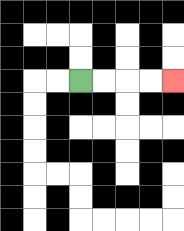{'start': '[3, 3]', 'end': '[7, 3]', 'path_directions': 'R,R,R,R', 'path_coordinates': '[[3, 3], [4, 3], [5, 3], [6, 3], [7, 3]]'}